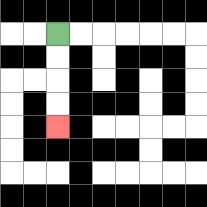{'start': '[2, 1]', 'end': '[2, 5]', 'path_directions': 'D,D,D,D', 'path_coordinates': '[[2, 1], [2, 2], [2, 3], [2, 4], [2, 5]]'}